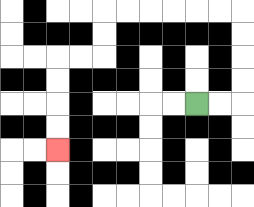{'start': '[8, 4]', 'end': '[2, 6]', 'path_directions': 'R,R,U,U,U,U,L,L,L,L,L,L,D,D,L,L,D,D,D,D', 'path_coordinates': '[[8, 4], [9, 4], [10, 4], [10, 3], [10, 2], [10, 1], [10, 0], [9, 0], [8, 0], [7, 0], [6, 0], [5, 0], [4, 0], [4, 1], [4, 2], [3, 2], [2, 2], [2, 3], [2, 4], [2, 5], [2, 6]]'}